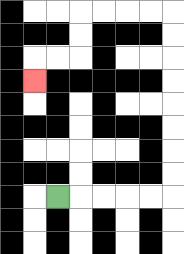{'start': '[2, 8]', 'end': '[1, 3]', 'path_directions': 'R,R,R,R,R,U,U,U,U,U,U,U,U,L,L,L,L,D,D,L,L,D', 'path_coordinates': '[[2, 8], [3, 8], [4, 8], [5, 8], [6, 8], [7, 8], [7, 7], [7, 6], [7, 5], [7, 4], [7, 3], [7, 2], [7, 1], [7, 0], [6, 0], [5, 0], [4, 0], [3, 0], [3, 1], [3, 2], [2, 2], [1, 2], [1, 3]]'}